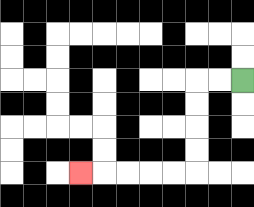{'start': '[10, 3]', 'end': '[3, 7]', 'path_directions': 'L,L,D,D,D,D,L,L,L,L,L', 'path_coordinates': '[[10, 3], [9, 3], [8, 3], [8, 4], [8, 5], [8, 6], [8, 7], [7, 7], [6, 7], [5, 7], [4, 7], [3, 7]]'}